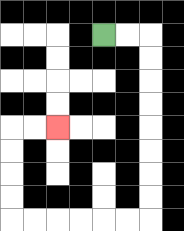{'start': '[4, 1]', 'end': '[2, 5]', 'path_directions': 'R,R,D,D,D,D,D,D,D,D,L,L,L,L,L,L,U,U,U,U,R,R', 'path_coordinates': '[[4, 1], [5, 1], [6, 1], [6, 2], [6, 3], [6, 4], [6, 5], [6, 6], [6, 7], [6, 8], [6, 9], [5, 9], [4, 9], [3, 9], [2, 9], [1, 9], [0, 9], [0, 8], [0, 7], [0, 6], [0, 5], [1, 5], [2, 5]]'}